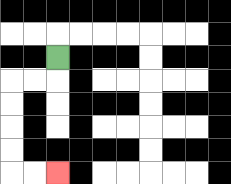{'start': '[2, 2]', 'end': '[2, 7]', 'path_directions': 'D,L,L,D,D,D,D,R,R', 'path_coordinates': '[[2, 2], [2, 3], [1, 3], [0, 3], [0, 4], [0, 5], [0, 6], [0, 7], [1, 7], [2, 7]]'}